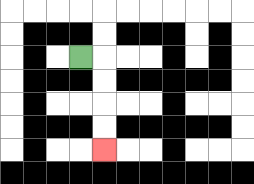{'start': '[3, 2]', 'end': '[4, 6]', 'path_directions': 'R,D,D,D,D', 'path_coordinates': '[[3, 2], [4, 2], [4, 3], [4, 4], [4, 5], [4, 6]]'}